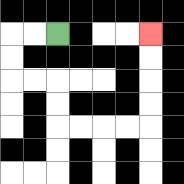{'start': '[2, 1]', 'end': '[6, 1]', 'path_directions': 'L,L,D,D,R,R,D,D,R,R,R,R,U,U,U,U', 'path_coordinates': '[[2, 1], [1, 1], [0, 1], [0, 2], [0, 3], [1, 3], [2, 3], [2, 4], [2, 5], [3, 5], [4, 5], [5, 5], [6, 5], [6, 4], [6, 3], [6, 2], [6, 1]]'}